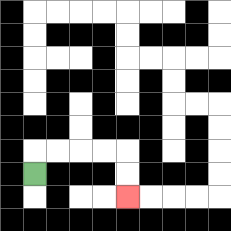{'start': '[1, 7]', 'end': '[5, 8]', 'path_directions': 'U,R,R,R,R,D,D', 'path_coordinates': '[[1, 7], [1, 6], [2, 6], [3, 6], [4, 6], [5, 6], [5, 7], [5, 8]]'}